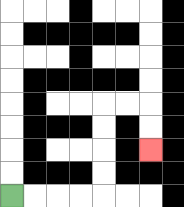{'start': '[0, 8]', 'end': '[6, 6]', 'path_directions': 'R,R,R,R,U,U,U,U,R,R,D,D', 'path_coordinates': '[[0, 8], [1, 8], [2, 8], [3, 8], [4, 8], [4, 7], [4, 6], [4, 5], [4, 4], [5, 4], [6, 4], [6, 5], [6, 6]]'}